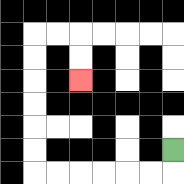{'start': '[7, 6]', 'end': '[3, 3]', 'path_directions': 'D,L,L,L,L,L,L,U,U,U,U,U,U,R,R,D,D', 'path_coordinates': '[[7, 6], [7, 7], [6, 7], [5, 7], [4, 7], [3, 7], [2, 7], [1, 7], [1, 6], [1, 5], [1, 4], [1, 3], [1, 2], [1, 1], [2, 1], [3, 1], [3, 2], [3, 3]]'}